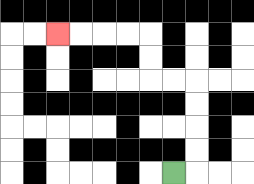{'start': '[7, 7]', 'end': '[2, 1]', 'path_directions': 'R,U,U,U,U,L,L,U,U,L,L,L,L', 'path_coordinates': '[[7, 7], [8, 7], [8, 6], [8, 5], [8, 4], [8, 3], [7, 3], [6, 3], [6, 2], [6, 1], [5, 1], [4, 1], [3, 1], [2, 1]]'}